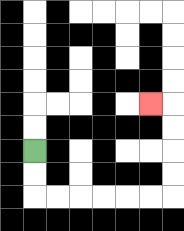{'start': '[1, 6]', 'end': '[6, 4]', 'path_directions': 'D,D,R,R,R,R,R,R,U,U,U,U,L', 'path_coordinates': '[[1, 6], [1, 7], [1, 8], [2, 8], [3, 8], [4, 8], [5, 8], [6, 8], [7, 8], [7, 7], [7, 6], [7, 5], [7, 4], [6, 4]]'}